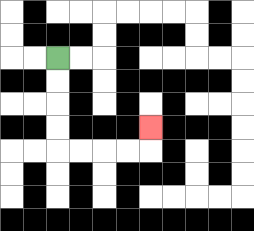{'start': '[2, 2]', 'end': '[6, 5]', 'path_directions': 'D,D,D,D,R,R,R,R,U', 'path_coordinates': '[[2, 2], [2, 3], [2, 4], [2, 5], [2, 6], [3, 6], [4, 6], [5, 6], [6, 6], [6, 5]]'}